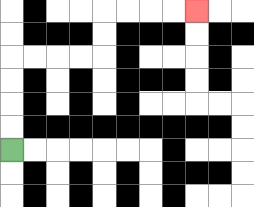{'start': '[0, 6]', 'end': '[8, 0]', 'path_directions': 'U,U,U,U,R,R,R,R,U,U,R,R,R,R', 'path_coordinates': '[[0, 6], [0, 5], [0, 4], [0, 3], [0, 2], [1, 2], [2, 2], [3, 2], [4, 2], [4, 1], [4, 0], [5, 0], [6, 0], [7, 0], [8, 0]]'}